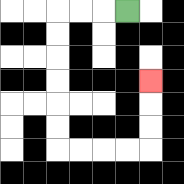{'start': '[5, 0]', 'end': '[6, 3]', 'path_directions': 'L,L,L,D,D,D,D,D,D,R,R,R,R,U,U,U', 'path_coordinates': '[[5, 0], [4, 0], [3, 0], [2, 0], [2, 1], [2, 2], [2, 3], [2, 4], [2, 5], [2, 6], [3, 6], [4, 6], [5, 6], [6, 6], [6, 5], [6, 4], [6, 3]]'}